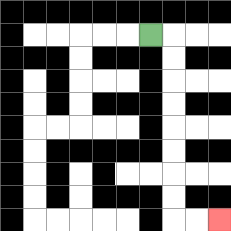{'start': '[6, 1]', 'end': '[9, 9]', 'path_directions': 'R,D,D,D,D,D,D,D,D,R,R', 'path_coordinates': '[[6, 1], [7, 1], [7, 2], [7, 3], [7, 4], [7, 5], [7, 6], [7, 7], [7, 8], [7, 9], [8, 9], [9, 9]]'}